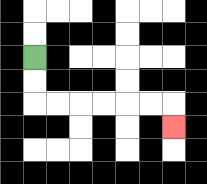{'start': '[1, 2]', 'end': '[7, 5]', 'path_directions': 'D,D,R,R,R,R,R,R,D', 'path_coordinates': '[[1, 2], [1, 3], [1, 4], [2, 4], [3, 4], [4, 4], [5, 4], [6, 4], [7, 4], [7, 5]]'}